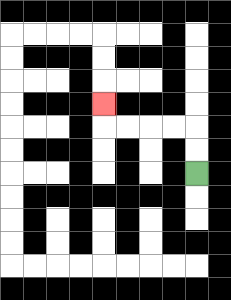{'start': '[8, 7]', 'end': '[4, 4]', 'path_directions': 'U,U,L,L,L,L,U', 'path_coordinates': '[[8, 7], [8, 6], [8, 5], [7, 5], [6, 5], [5, 5], [4, 5], [4, 4]]'}